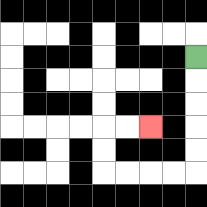{'start': '[8, 2]', 'end': '[6, 5]', 'path_directions': 'D,D,D,D,D,L,L,L,L,U,U,R,R', 'path_coordinates': '[[8, 2], [8, 3], [8, 4], [8, 5], [8, 6], [8, 7], [7, 7], [6, 7], [5, 7], [4, 7], [4, 6], [4, 5], [5, 5], [6, 5]]'}